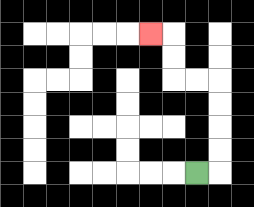{'start': '[8, 7]', 'end': '[6, 1]', 'path_directions': 'R,U,U,U,U,L,L,U,U,L', 'path_coordinates': '[[8, 7], [9, 7], [9, 6], [9, 5], [9, 4], [9, 3], [8, 3], [7, 3], [7, 2], [7, 1], [6, 1]]'}